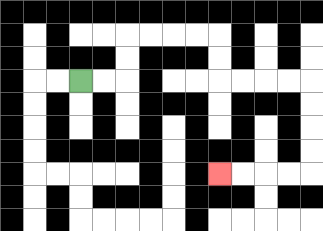{'start': '[3, 3]', 'end': '[9, 7]', 'path_directions': 'R,R,U,U,R,R,R,R,D,D,R,R,R,R,D,D,D,D,L,L,L,L', 'path_coordinates': '[[3, 3], [4, 3], [5, 3], [5, 2], [5, 1], [6, 1], [7, 1], [8, 1], [9, 1], [9, 2], [9, 3], [10, 3], [11, 3], [12, 3], [13, 3], [13, 4], [13, 5], [13, 6], [13, 7], [12, 7], [11, 7], [10, 7], [9, 7]]'}